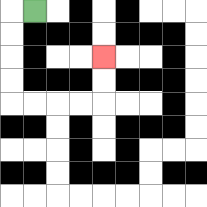{'start': '[1, 0]', 'end': '[4, 2]', 'path_directions': 'L,D,D,D,D,R,R,R,R,U,U', 'path_coordinates': '[[1, 0], [0, 0], [0, 1], [0, 2], [0, 3], [0, 4], [1, 4], [2, 4], [3, 4], [4, 4], [4, 3], [4, 2]]'}